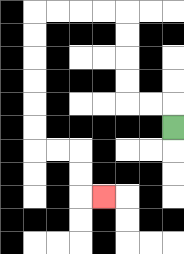{'start': '[7, 5]', 'end': '[4, 8]', 'path_directions': 'U,L,L,U,U,U,U,L,L,L,L,D,D,D,D,D,D,R,R,D,D,R', 'path_coordinates': '[[7, 5], [7, 4], [6, 4], [5, 4], [5, 3], [5, 2], [5, 1], [5, 0], [4, 0], [3, 0], [2, 0], [1, 0], [1, 1], [1, 2], [1, 3], [1, 4], [1, 5], [1, 6], [2, 6], [3, 6], [3, 7], [3, 8], [4, 8]]'}